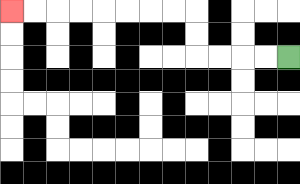{'start': '[12, 2]', 'end': '[0, 0]', 'path_directions': 'L,L,L,L,U,U,L,L,L,L,L,L,L,L', 'path_coordinates': '[[12, 2], [11, 2], [10, 2], [9, 2], [8, 2], [8, 1], [8, 0], [7, 0], [6, 0], [5, 0], [4, 0], [3, 0], [2, 0], [1, 0], [0, 0]]'}